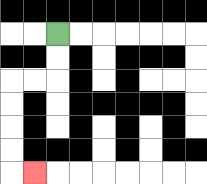{'start': '[2, 1]', 'end': '[1, 7]', 'path_directions': 'D,D,L,L,D,D,D,D,R', 'path_coordinates': '[[2, 1], [2, 2], [2, 3], [1, 3], [0, 3], [0, 4], [0, 5], [0, 6], [0, 7], [1, 7]]'}